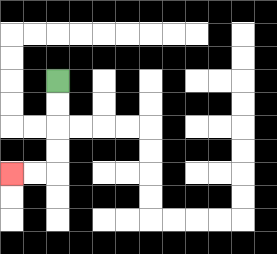{'start': '[2, 3]', 'end': '[0, 7]', 'path_directions': 'D,D,D,D,L,L', 'path_coordinates': '[[2, 3], [2, 4], [2, 5], [2, 6], [2, 7], [1, 7], [0, 7]]'}